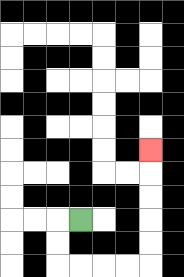{'start': '[3, 9]', 'end': '[6, 6]', 'path_directions': 'L,D,D,R,R,R,R,U,U,U,U,U', 'path_coordinates': '[[3, 9], [2, 9], [2, 10], [2, 11], [3, 11], [4, 11], [5, 11], [6, 11], [6, 10], [6, 9], [6, 8], [6, 7], [6, 6]]'}